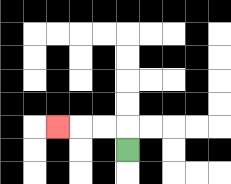{'start': '[5, 6]', 'end': '[2, 5]', 'path_directions': 'U,L,L,L', 'path_coordinates': '[[5, 6], [5, 5], [4, 5], [3, 5], [2, 5]]'}